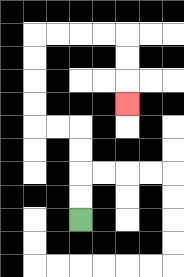{'start': '[3, 9]', 'end': '[5, 4]', 'path_directions': 'U,U,U,U,L,L,U,U,U,U,R,R,R,R,D,D,D', 'path_coordinates': '[[3, 9], [3, 8], [3, 7], [3, 6], [3, 5], [2, 5], [1, 5], [1, 4], [1, 3], [1, 2], [1, 1], [2, 1], [3, 1], [4, 1], [5, 1], [5, 2], [5, 3], [5, 4]]'}